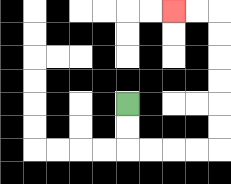{'start': '[5, 4]', 'end': '[7, 0]', 'path_directions': 'D,D,R,R,R,R,U,U,U,U,U,U,L,L', 'path_coordinates': '[[5, 4], [5, 5], [5, 6], [6, 6], [7, 6], [8, 6], [9, 6], [9, 5], [9, 4], [9, 3], [9, 2], [9, 1], [9, 0], [8, 0], [7, 0]]'}